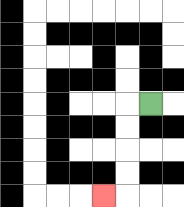{'start': '[6, 4]', 'end': '[4, 8]', 'path_directions': 'L,D,D,D,D,L', 'path_coordinates': '[[6, 4], [5, 4], [5, 5], [5, 6], [5, 7], [5, 8], [4, 8]]'}